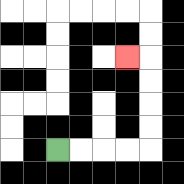{'start': '[2, 6]', 'end': '[5, 2]', 'path_directions': 'R,R,R,R,U,U,U,U,L', 'path_coordinates': '[[2, 6], [3, 6], [4, 6], [5, 6], [6, 6], [6, 5], [6, 4], [6, 3], [6, 2], [5, 2]]'}